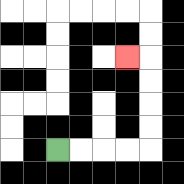{'start': '[2, 6]', 'end': '[5, 2]', 'path_directions': 'R,R,R,R,U,U,U,U,L', 'path_coordinates': '[[2, 6], [3, 6], [4, 6], [5, 6], [6, 6], [6, 5], [6, 4], [6, 3], [6, 2], [5, 2]]'}